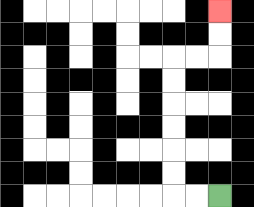{'start': '[9, 8]', 'end': '[9, 0]', 'path_directions': 'L,L,U,U,U,U,U,U,R,R,U,U', 'path_coordinates': '[[9, 8], [8, 8], [7, 8], [7, 7], [7, 6], [7, 5], [7, 4], [7, 3], [7, 2], [8, 2], [9, 2], [9, 1], [9, 0]]'}